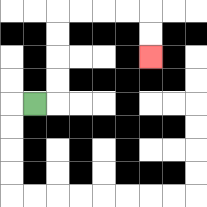{'start': '[1, 4]', 'end': '[6, 2]', 'path_directions': 'R,U,U,U,U,R,R,R,R,D,D', 'path_coordinates': '[[1, 4], [2, 4], [2, 3], [2, 2], [2, 1], [2, 0], [3, 0], [4, 0], [5, 0], [6, 0], [6, 1], [6, 2]]'}